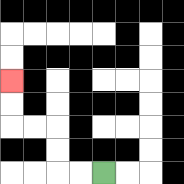{'start': '[4, 7]', 'end': '[0, 3]', 'path_directions': 'L,L,U,U,L,L,U,U', 'path_coordinates': '[[4, 7], [3, 7], [2, 7], [2, 6], [2, 5], [1, 5], [0, 5], [0, 4], [0, 3]]'}